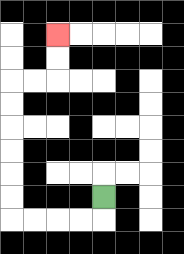{'start': '[4, 8]', 'end': '[2, 1]', 'path_directions': 'D,L,L,L,L,U,U,U,U,U,U,R,R,U,U', 'path_coordinates': '[[4, 8], [4, 9], [3, 9], [2, 9], [1, 9], [0, 9], [0, 8], [0, 7], [0, 6], [0, 5], [0, 4], [0, 3], [1, 3], [2, 3], [2, 2], [2, 1]]'}